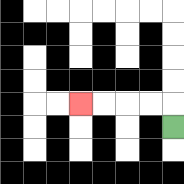{'start': '[7, 5]', 'end': '[3, 4]', 'path_directions': 'U,L,L,L,L', 'path_coordinates': '[[7, 5], [7, 4], [6, 4], [5, 4], [4, 4], [3, 4]]'}